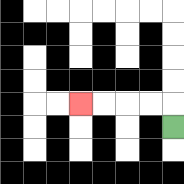{'start': '[7, 5]', 'end': '[3, 4]', 'path_directions': 'U,L,L,L,L', 'path_coordinates': '[[7, 5], [7, 4], [6, 4], [5, 4], [4, 4], [3, 4]]'}